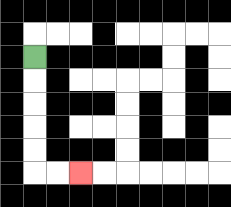{'start': '[1, 2]', 'end': '[3, 7]', 'path_directions': 'D,D,D,D,D,R,R', 'path_coordinates': '[[1, 2], [1, 3], [1, 4], [1, 5], [1, 6], [1, 7], [2, 7], [3, 7]]'}